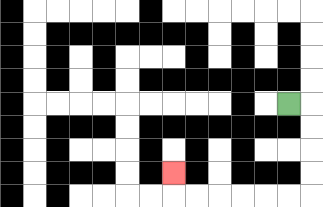{'start': '[12, 4]', 'end': '[7, 7]', 'path_directions': 'R,D,D,D,D,L,L,L,L,L,L,U', 'path_coordinates': '[[12, 4], [13, 4], [13, 5], [13, 6], [13, 7], [13, 8], [12, 8], [11, 8], [10, 8], [9, 8], [8, 8], [7, 8], [7, 7]]'}